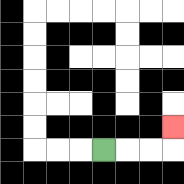{'start': '[4, 6]', 'end': '[7, 5]', 'path_directions': 'R,R,R,U', 'path_coordinates': '[[4, 6], [5, 6], [6, 6], [7, 6], [7, 5]]'}